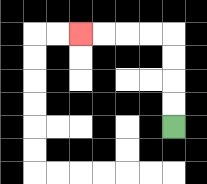{'start': '[7, 5]', 'end': '[3, 1]', 'path_directions': 'U,U,U,U,L,L,L,L', 'path_coordinates': '[[7, 5], [7, 4], [7, 3], [7, 2], [7, 1], [6, 1], [5, 1], [4, 1], [3, 1]]'}